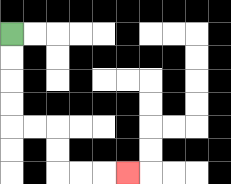{'start': '[0, 1]', 'end': '[5, 7]', 'path_directions': 'D,D,D,D,R,R,D,D,R,R,R', 'path_coordinates': '[[0, 1], [0, 2], [0, 3], [0, 4], [0, 5], [1, 5], [2, 5], [2, 6], [2, 7], [3, 7], [4, 7], [5, 7]]'}